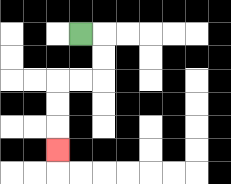{'start': '[3, 1]', 'end': '[2, 6]', 'path_directions': 'R,D,D,L,L,D,D,D', 'path_coordinates': '[[3, 1], [4, 1], [4, 2], [4, 3], [3, 3], [2, 3], [2, 4], [2, 5], [2, 6]]'}